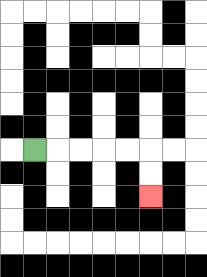{'start': '[1, 6]', 'end': '[6, 8]', 'path_directions': 'R,R,R,R,R,D,D', 'path_coordinates': '[[1, 6], [2, 6], [3, 6], [4, 6], [5, 6], [6, 6], [6, 7], [6, 8]]'}